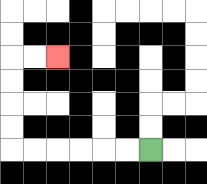{'start': '[6, 6]', 'end': '[2, 2]', 'path_directions': 'L,L,L,L,L,L,U,U,U,U,R,R', 'path_coordinates': '[[6, 6], [5, 6], [4, 6], [3, 6], [2, 6], [1, 6], [0, 6], [0, 5], [0, 4], [0, 3], [0, 2], [1, 2], [2, 2]]'}